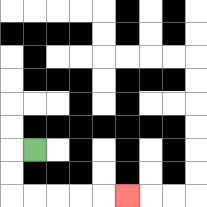{'start': '[1, 6]', 'end': '[5, 8]', 'path_directions': 'L,D,D,R,R,R,R,R', 'path_coordinates': '[[1, 6], [0, 6], [0, 7], [0, 8], [1, 8], [2, 8], [3, 8], [4, 8], [5, 8]]'}